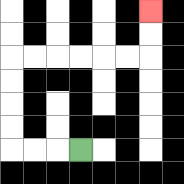{'start': '[3, 6]', 'end': '[6, 0]', 'path_directions': 'L,L,L,U,U,U,U,R,R,R,R,R,R,U,U', 'path_coordinates': '[[3, 6], [2, 6], [1, 6], [0, 6], [0, 5], [0, 4], [0, 3], [0, 2], [1, 2], [2, 2], [3, 2], [4, 2], [5, 2], [6, 2], [6, 1], [6, 0]]'}